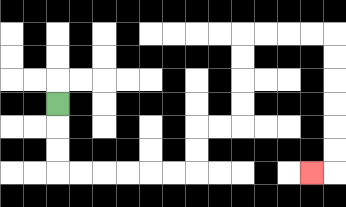{'start': '[2, 4]', 'end': '[13, 7]', 'path_directions': 'D,D,D,R,R,R,R,R,R,U,U,R,R,U,U,U,U,R,R,R,R,D,D,D,D,D,D,L', 'path_coordinates': '[[2, 4], [2, 5], [2, 6], [2, 7], [3, 7], [4, 7], [5, 7], [6, 7], [7, 7], [8, 7], [8, 6], [8, 5], [9, 5], [10, 5], [10, 4], [10, 3], [10, 2], [10, 1], [11, 1], [12, 1], [13, 1], [14, 1], [14, 2], [14, 3], [14, 4], [14, 5], [14, 6], [14, 7], [13, 7]]'}